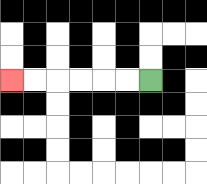{'start': '[6, 3]', 'end': '[0, 3]', 'path_directions': 'L,L,L,L,L,L', 'path_coordinates': '[[6, 3], [5, 3], [4, 3], [3, 3], [2, 3], [1, 3], [0, 3]]'}